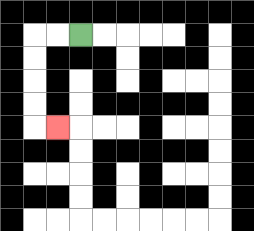{'start': '[3, 1]', 'end': '[2, 5]', 'path_directions': 'L,L,D,D,D,D,R', 'path_coordinates': '[[3, 1], [2, 1], [1, 1], [1, 2], [1, 3], [1, 4], [1, 5], [2, 5]]'}